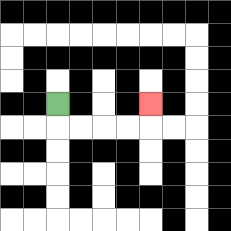{'start': '[2, 4]', 'end': '[6, 4]', 'path_directions': 'D,R,R,R,R,U', 'path_coordinates': '[[2, 4], [2, 5], [3, 5], [4, 5], [5, 5], [6, 5], [6, 4]]'}